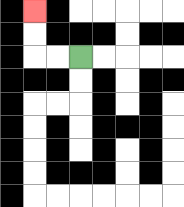{'start': '[3, 2]', 'end': '[1, 0]', 'path_directions': 'L,L,U,U', 'path_coordinates': '[[3, 2], [2, 2], [1, 2], [1, 1], [1, 0]]'}